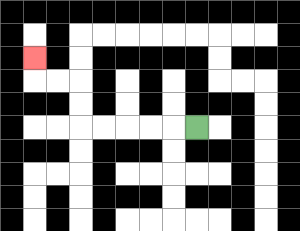{'start': '[8, 5]', 'end': '[1, 2]', 'path_directions': 'L,L,L,L,L,U,U,L,L,U', 'path_coordinates': '[[8, 5], [7, 5], [6, 5], [5, 5], [4, 5], [3, 5], [3, 4], [3, 3], [2, 3], [1, 3], [1, 2]]'}